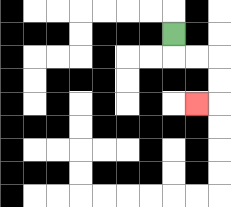{'start': '[7, 1]', 'end': '[8, 4]', 'path_directions': 'D,R,R,D,D,L', 'path_coordinates': '[[7, 1], [7, 2], [8, 2], [9, 2], [9, 3], [9, 4], [8, 4]]'}